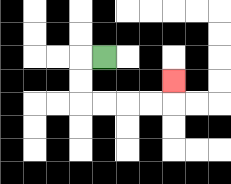{'start': '[4, 2]', 'end': '[7, 3]', 'path_directions': 'L,D,D,R,R,R,R,U', 'path_coordinates': '[[4, 2], [3, 2], [3, 3], [3, 4], [4, 4], [5, 4], [6, 4], [7, 4], [7, 3]]'}